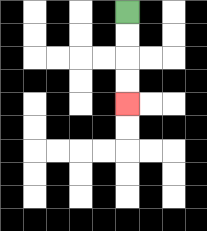{'start': '[5, 0]', 'end': '[5, 4]', 'path_directions': 'D,D,D,D', 'path_coordinates': '[[5, 0], [5, 1], [5, 2], [5, 3], [5, 4]]'}